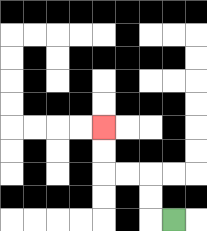{'start': '[7, 9]', 'end': '[4, 5]', 'path_directions': 'L,U,U,L,L,U,U', 'path_coordinates': '[[7, 9], [6, 9], [6, 8], [6, 7], [5, 7], [4, 7], [4, 6], [4, 5]]'}